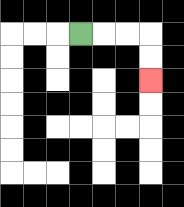{'start': '[3, 1]', 'end': '[6, 3]', 'path_directions': 'R,R,R,D,D', 'path_coordinates': '[[3, 1], [4, 1], [5, 1], [6, 1], [6, 2], [6, 3]]'}